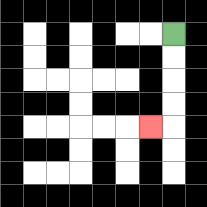{'start': '[7, 1]', 'end': '[6, 5]', 'path_directions': 'D,D,D,D,L', 'path_coordinates': '[[7, 1], [7, 2], [7, 3], [7, 4], [7, 5], [6, 5]]'}